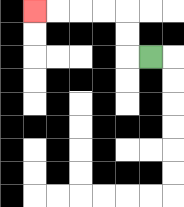{'start': '[6, 2]', 'end': '[1, 0]', 'path_directions': 'L,U,U,L,L,L,L', 'path_coordinates': '[[6, 2], [5, 2], [5, 1], [5, 0], [4, 0], [3, 0], [2, 0], [1, 0]]'}